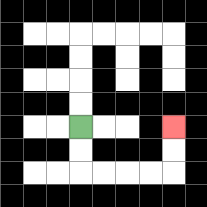{'start': '[3, 5]', 'end': '[7, 5]', 'path_directions': 'D,D,R,R,R,R,U,U', 'path_coordinates': '[[3, 5], [3, 6], [3, 7], [4, 7], [5, 7], [6, 7], [7, 7], [7, 6], [7, 5]]'}